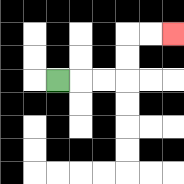{'start': '[2, 3]', 'end': '[7, 1]', 'path_directions': 'R,R,R,U,U,R,R', 'path_coordinates': '[[2, 3], [3, 3], [4, 3], [5, 3], [5, 2], [5, 1], [6, 1], [7, 1]]'}